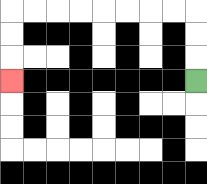{'start': '[8, 3]', 'end': '[0, 3]', 'path_directions': 'U,U,U,L,L,L,L,L,L,L,L,D,D,D', 'path_coordinates': '[[8, 3], [8, 2], [8, 1], [8, 0], [7, 0], [6, 0], [5, 0], [4, 0], [3, 0], [2, 0], [1, 0], [0, 0], [0, 1], [0, 2], [0, 3]]'}